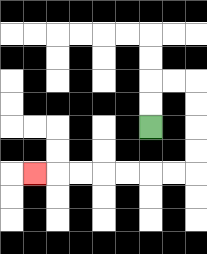{'start': '[6, 5]', 'end': '[1, 7]', 'path_directions': 'U,U,R,R,D,D,D,D,L,L,L,L,L,L,L', 'path_coordinates': '[[6, 5], [6, 4], [6, 3], [7, 3], [8, 3], [8, 4], [8, 5], [8, 6], [8, 7], [7, 7], [6, 7], [5, 7], [4, 7], [3, 7], [2, 7], [1, 7]]'}